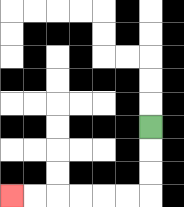{'start': '[6, 5]', 'end': '[0, 8]', 'path_directions': 'D,D,D,L,L,L,L,L,L', 'path_coordinates': '[[6, 5], [6, 6], [6, 7], [6, 8], [5, 8], [4, 8], [3, 8], [2, 8], [1, 8], [0, 8]]'}